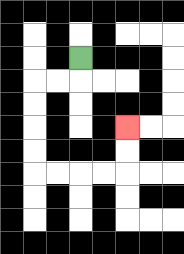{'start': '[3, 2]', 'end': '[5, 5]', 'path_directions': 'D,L,L,D,D,D,D,R,R,R,R,U,U', 'path_coordinates': '[[3, 2], [3, 3], [2, 3], [1, 3], [1, 4], [1, 5], [1, 6], [1, 7], [2, 7], [3, 7], [4, 7], [5, 7], [5, 6], [5, 5]]'}